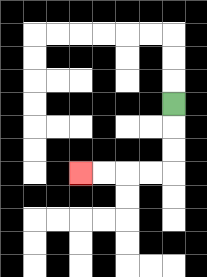{'start': '[7, 4]', 'end': '[3, 7]', 'path_directions': 'D,D,D,L,L,L,L', 'path_coordinates': '[[7, 4], [7, 5], [7, 6], [7, 7], [6, 7], [5, 7], [4, 7], [3, 7]]'}